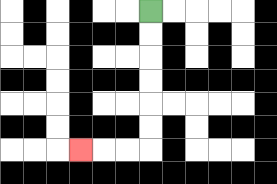{'start': '[6, 0]', 'end': '[3, 6]', 'path_directions': 'D,D,D,D,D,D,L,L,L', 'path_coordinates': '[[6, 0], [6, 1], [6, 2], [6, 3], [6, 4], [6, 5], [6, 6], [5, 6], [4, 6], [3, 6]]'}